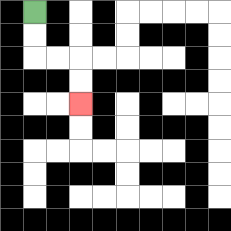{'start': '[1, 0]', 'end': '[3, 4]', 'path_directions': 'D,D,R,R,D,D', 'path_coordinates': '[[1, 0], [1, 1], [1, 2], [2, 2], [3, 2], [3, 3], [3, 4]]'}